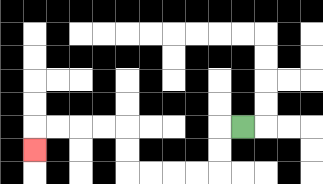{'start': '[10, 5]', 'end': '[1, 6]', 'path_directions': 'L,D,D,L,L,L,L,U,U,L,L,L,L,D', 'path_coordinates': '[[10, 5], [9, 5], [9, 6], [9, 7], [8, 7], [7, 7], [6, 7], [5, 7], [5, 6], [5, 5], [4, 5], [3, 5], [2, 5], [1, 5], [1, 6]]'}